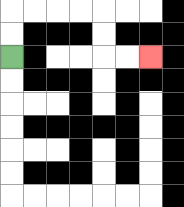{'start': '[0, 2]', 'end': '[6, 2]', 'path_directions': 'U,U,R,R,R,R,D,D,R,R', 'path_coordinates': '[[0, 2], [0, 1], [0, 0], [1, 0], [2, 0], [3, 0], [4, 0], [4, 1], [4, 2], [5, 2], [6, 2]]'}